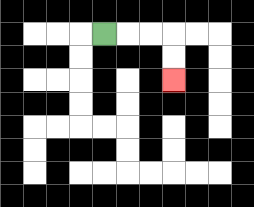{'start': '[4, 1]', 'end': '[7, 3]', 'path_directions': 'R,R,R,D,D', 'path_coordinates': '[[4, 1], [5, 1], [6, 1], [7, 1], [7, 2], [7, 3]]'}